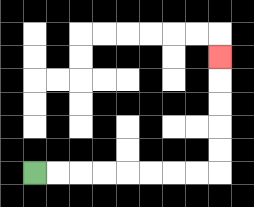{'start': '[1, 7]', 'end': '[9, 2]', 'path_directions': 'R,R,R,R,R,R,R,R,U,U,U,U,U', 'path_coordinates': '[[1, 7], [2, 7], [3, 7], [4, 7], [5, 7], [6, 7], [7, 7], [8, 7], [9, 7], [9, 6], [9, 5], [9, 4], [9, 3], [9, 2]]'}